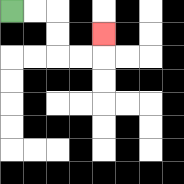{'start': '[0, 0]', 'end': '[4, 1]', 'path_directions': 'R,R,D,D,R,R,U', 'path_coordinates': '[[0, 0], [1, 0], [2, 0], [2, 1], [2, 2], [3, 2], [4, 2], [4, 1]]'}